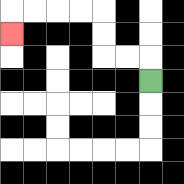{'start': '[6, 3]', 'end': '[0, 1]', 'path_directions': 'U,L,L,U,U,L,L,L,L,D', 'path_coordinates': '[[6, 3], [6, 2], [5, 2], [4, 2], [4, 1], [4, 0], [3, 0], [2, 0], [1, 0], [0, 0], [0, 1]]'}